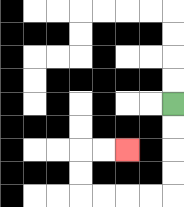{'start': '[7, 4]', 'end': '[5, 6]', 'path_directions': 'D,D,D,D,L,L,L,L,U,U,R,R', 'path_coordinates': '[[7, 4], [7, 5], [7, 6], [7, 7], [7, 8], [6, 8], [5, 8], [4, 8], [3, 8], [3, 7], [3, 6], [4, 6], [5, 6]]'}